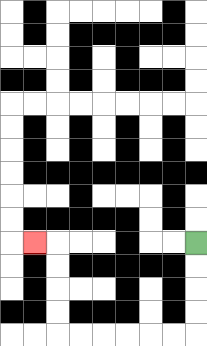{'start': '[8, 10]', 'end': '[1, 10]', 'path_directions': 'D,D,D,D,L,L,L,L,L,L,U,U,U,U,L', 'path_coordinates': '[[8, 10], [8, 11], [8, 12], [8, 13], [8, 14], [7, 14], [6, 14], [5, 14], [4, 14], [3, 14], [2, 14], [2, 13], [2, 12], [2, 11], [2, 10], [1, 10]]'}